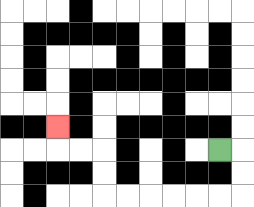{'start': '[9, 6]', 'end': '[2, 5]', 'path_directions': 'R,D,D,L,L,L,L,L,L,U,U,L,L,U', 'path_coordinates': '[[9, 6], [10, 6], [10, 7], [10, 8], [9, 8], [8, 8], [7, 8], [6, 8], [5, 8], [4, 8], [4, 7], [4, 6], [3, 6], [2, 6], [2, 5]]'}